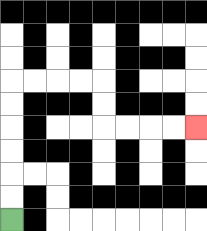{'start': '[0, 9]', 'end': '[8, 5]', 'path_directions': 'U,U,U,U,U,U,R,R,R,R,D,D,R,R,R,R', 'path_coordinates': '[[0, 9], [0, 8], [0, 7], [0, 6], [0, 5], [0, 4], [0, 3], [1, 3], [2, 3], [3, 3], [4, 3], [4, 4], [4, 5], [5, 5], [6, 5], [7, 5], [8, 5]]'}